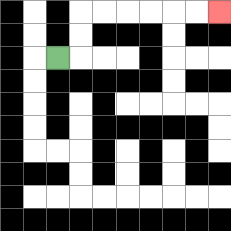{'start': '[2, 2]', 'end': '[9, 0]', 'path_directions': 'R,U,U,R,R,R,R,R,R', 'path_coordinates': '[[2, 2], [3, 2], [3, 1], [3, 0], [4, 0], [5, 0], [6, 0], [7, 0], [8, 0], [9, 0]]'}